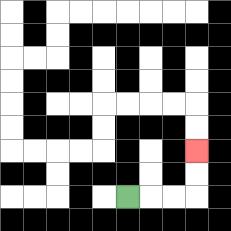{'start': '[5, 8]', 'end': '[8, 6]', 'path_directions': 'R,R,R,U,U', 'path_coordinates': '[[5, 8], [6, 8], [7, 8], [8, 8], [8, 7], [8, 6]]'}